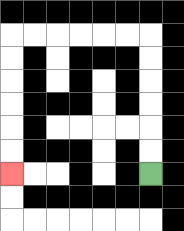{'start': '[6, 7]', 'end': '[0, 7]', 'path_directions': 'U,U,U,U,U,U,L,L,L,L,L,L,D,D,D,D,D,D', 'path_coordinates': '[[6, 7], [6, 6], [6, 5], [6, 4], [6, 3], [6, 2], [6, 1], [5, 1], [4, 1], [3, 1], [2, 1], [1, 1], [0, 1], [0, 2], [0, 3], [0, 4], [0, 5], [0, 6], [0, 7]]'}